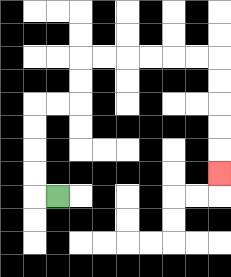{'start': '[2, 8]', 'end': '[9, 7]', 'path_directions': 'L,U,U,U,U,R,R,U,U,R,R,R,R,R,R,D,D,D,D,D', 'path_coordinates': '[[2, 8], [1, 8], [1, 7], [1, 6], [1, 5], [1, 4], [2, 4], [3, 4], [3, 3], [3, 2], [4, 2], [5, 2], [6, 2], [7, 2], [8, 2], [9, 2], [9, 3], [9, 4], [9, 5], [9, 6], [9, 7]]'}